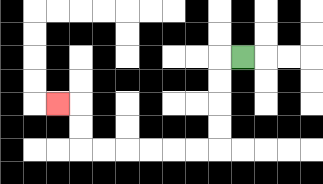{'start': '[10, 2]', 'end': '[2, 4]', 'path_directions': 'L,D,D,D,D,L,L,L,L,L,L,U,U,L', 'path_coordinates': '[[10, 2], [9, 2], [9, 3], [9, 4], [9, 5], [9, 6], [8, 6], [7, 6], [6, 6], [5, 6], [4, 6], [3, 6], [3, 5], [3, 4], [2, 4]]'}